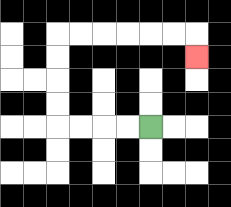{'start': '[6, 5]', 'end': '[8, 2]', 'path_directions': 'L,L,L,L,U,U,U,U,R,R,R,R,R,R,D', 'path_coordinates': '[[6, 5], [5, 5], [4, 5], [3, 5], [2, 5], [2, 4], [2, 3], [2, 2], [2, 1], [3, 1], [4, 1], [5, 1], [6, 1], [7, 1], [8, 1], [8, 2]]'}